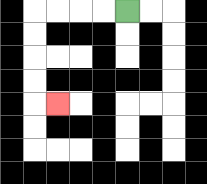{'start': '[5, 0]', 'end': '[2, 4]', 'path_directions': 'L,L,L,L,D,D,D,D,R', 'path_coordinates': '[[5, 0], [4, 0], [3, 0], [2, 0], [1, 0], [1, 1], [1, 2], [1, 3], [1, 4], [2, 4]]'}